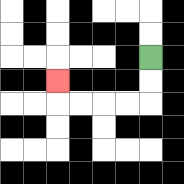{'start': '[6, 2]', 'end': '[2, 3]', 'path_directions': 'D,D,L,L,L,L,U', 'path_coordinates': '[[6, 2], [6, 3], [6, 4], [5, 4], [4, 4], [3, 4], [2, 4], [2, 3]]'}